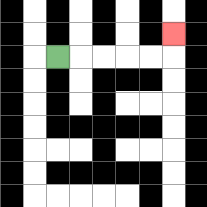{'start': '[2, 2]', 'end': '[7, 1]', 'path_directions': 'R,R,R,R,R,U', 'path_coordinates': '[[2, 2], [3, 2], [4, 2], [5, 2], [6, 2], [7, 2], [7, 1]]'}